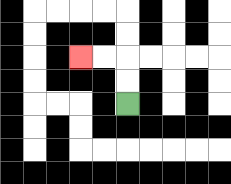{'start': '[5, 4]', 'end': '[3, 2]', 'path_directions': 'U,U,L,L', 'path_coordinates': '[[5, 4], [5, 3], [5, 2], [4, 2], [3, 2]]'}